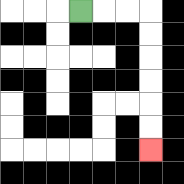{'start': '[3, 0]', 'end': '[6, 6]', 'path_directions': 'R,R,R,D,D,D,D,D,D', 'path_coordinates': '[[3, 0], [4, 0], [5, 0], [6, 0], [6, 1], [6, 2], [6, 3], [6, 4], [6, 5], [6, 6]]'}